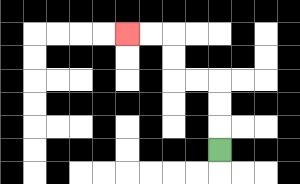{'start': '[9, 6]', 'end': '[5, 1]', 'path_directions': 'U,U,U,L,L,U,U,L,L', 'path_coordinates': '[[9, 6], [9, 5], [9, 4], [9, 3], [8, 3], [7, 3], [7, 2], [7, 1], [6, 1], [5, 1]]'}